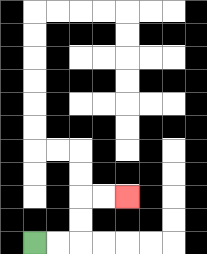{'start': '[1, 10]', 'end': '[5, 8]', 'path_directions': 'R,R,U,U,R,R', 'path_coordinates': '[[1, 10], [2, 10], [3, 10], [3, 9], [3, 8], [4, 8], [5, 8]]'}